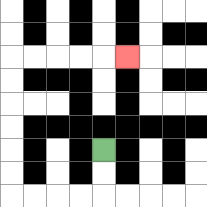{'start': '[4, 6]', 'end': '[5, 2]', 'path_directions': 'D,D,L,L,L,L,U,U,U,U,U,U,R,R,R,R,R', 'path_coordinates': '[[4, 6], [4, 7], [4, 8], [3, 8], [2, 8], [1, 8], [0, 8], [0, 7], [0, 6], [0, 5], [0, 4], [0, 3], [0, 2], [1, 2], [2, 2], [3, 2], [4, 2], [5, 2]]'}